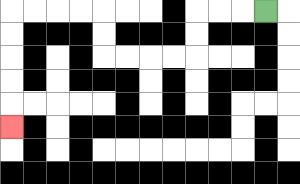{'start': '[11, 0]', 'end': '[0, 5]', 'path_directions': 'L,L,L,D,D,L,L,L,L,U,U,L,L,L,L,D,D,D,D,D', 'path_coordinates': '[[11, 0], [10, 0], [9, 0], [8, 0], [8, 1], [8, 2], [7, 2], [6, 2], [5, 2], [4, 2], [4, 1], [4, 0], [3, 0], [2, 0], [1, 0], [0, 0], [0, 1], [0, 2], [0, 3], [0, 4], [0, 5]]'}